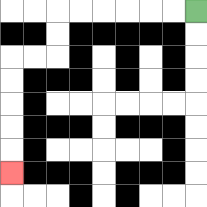{'start': '[8, 0]', 'end': '[0, 7]', 'path_directions': 'L,L,L,L,L,L,D,D,L,L,D,D,D,D,D', 'path_coordinates': '[[8, 0], [7, 0], [6, 0], [5, 0], [4, 0], [3, 0], [2, 0], [2, 1], [2, 2], [1, 2], [0, 2], [0, 3], [0, 4], [0, 5], [0, 6], [0, 7]]'}